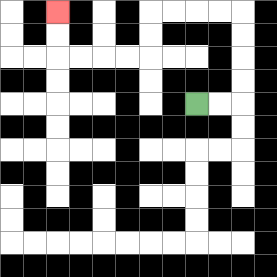{'start': '[8, 4]', 'end': '[2, 0]', 'path_directions': 'R,R,U,U,U,U,L,L,L,L,D,D,L,L,L,L,U,U', 'path_coordinates': '[[8, 4], [9, 4], [10, 4], [10, 3], [10, 2], [10, 1], [10, 0], [9, 0], [8, 0], [7, 0], [6, 0], [6, 1], [6, 2], [5, 2], [4, 2], [3, 2], [2, 2], [2, 1], [2, 0]]'}